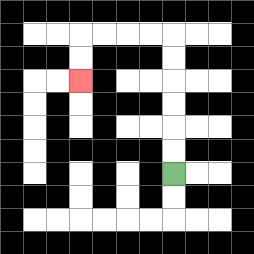{'start': '[7, 7]', 'end': '[3, 3]', 'path_directions': 'U,U,U,U,U,U,L,L,L,L,D,D', 'path_coordinates': '[[7, 7], [7, 6], [7, 5], [7, 4], [7, 3], [7, 2], [7, 1], [6, 1], [5, 1], [4, 1], [3, 1], [3, 2], [3, 3]]'}